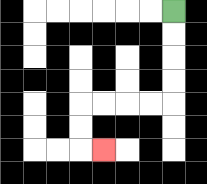{'start': '[7, 0]', 'end': '[4, 6]', 'path_directions': 'D,D,D,D,L,L,L,L,D,D,R', 'path_coordinates': '[[7, 0], [7, 1], [7, 2], [7, 3], [7, 4], [6, 4], [5, 4], [4, 4], [3, 4], [3, 5], [3, 6], [4, 6]]'}